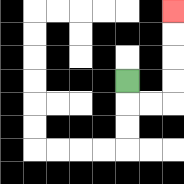{'start': '[5, 3]', 'end': '[7, 0]', 'path_directions': 'D,R,R,U,U,U,U', 'path_coordinates': '[[5, 3], [5, 4], [6, 4], [7, 4], [7, 3], [7, 2], [7, 1], [7, 0]]'}